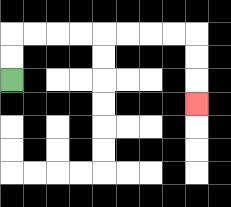{'start': '[0, 3]', 'end': '[8, 4]', 'path_directions': 'U,U,R,R,R,R,R,R,R,R,D,D,D', 'path_coordinates': '[[0, 3], [0, 2], [0, 1], [1, 1], [2, 1], [3, 1], [4, 1], [5, 1], [6, 1], [7, 1], [8, 1], [8, 2], [8, 3], [8, 4]]'}